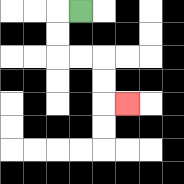{'start': '[3, 0]', 'end': '[5, 4]', 'path_directions': 'L,D,D,R,R,D,D,R', 'path_coordinates': '[[3, 0], [2, 0], [2, 1], [2, 2], [3, 2], [4, 2], [4, 3], [4, 4], [5, 4]]'}